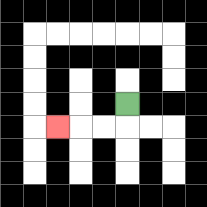{'start': '[5, 4]', 'end': '[2, 5]', 'path_directions': 'D,L,L,L', 'path_coordinates': '[[5, 4], [5, 5], [4, 5], [3, 5], [2, 5]]'}